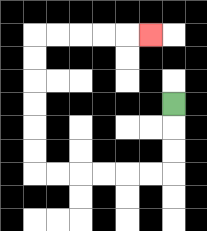{'start': '[7, 4]', 'end': '[6, 1]', 'path_directions': 'D,D,D,L,L,L,L,L,L,U,U,U,U,U,U,R,R,R,R,R', 'path_coordinates': '[[7, 4], [7, 5], [7, 6], [7, 7], [6, 7], [5, 7], [4, 7], [3, 7], [2, 7], [1, 7], [1, 6], [1, 5], [1, 4], [1, 3], [1, 2], [1, 1], [2, 1], [3, 1], [4, 1], [5, 1], [6, 1]]'}